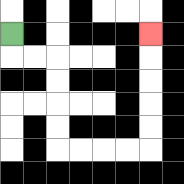{'start': '[0, 1]', 'end': '[6, 1]', 'path_directions': 'D,R,R,D,D,D,D,R,R,R,R,U,U,U,U,U', 'path_coordinates': '[[0, 1], [0, 2], [1, 2], [2, 2], [2, 3], [2, 4], [2, 5], [2, 6], [3, 6], [4, 6], [5, 6], [6, 6], [6, 5], [6, 4], [6, 3], [6, 2], [6, 1]]'}